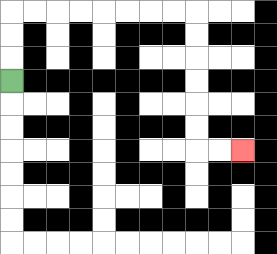{'start': '[0, 3]', 'end': '[10, 6]', 'path_directions': 'U,U,U,R,R,R,R,R,R,R,R,D,D,D,D,D,D,R,R', 'path_coordinates': '[[0, 3], [0, 2], [0, 1], [0, 0], [1, 0], [2, 0], [3, 0], [4, 0], [5, 0], [6, 0], [7, 0], [8, 0], [8, 1], [8, 2], [8, 3], [8, 4], [8, 5], [8, 6], [9, 6], [10, 6]]'}